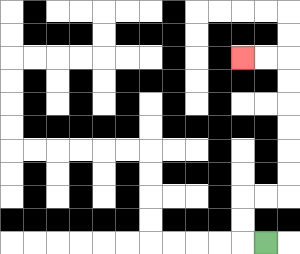{'start': '[11, 10]', 'end': '[10, 2]', 'path_directions': 'L,U,U,R,R,U,U,U,U,U,U,L,L', 'path_coordinates': '[[11, 10], [10, 10], [10, 9], [10, 8], [11, 8], [12, 8], [12, 7], [12, 6], [12, 5], [12, 4], [12, 3], [12, 2], [11, 2], [10, 2]]'}